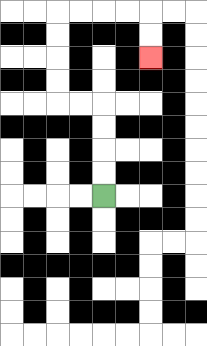{'start': '[4, 8]', 'end': '[6, 2]', 'path_directions': 'U,U,U,U,L,L,U,U,U,U,R,R,R,R,D,D', 'path_coordinates': '[[4, 8], [4, 7], [4, 6], [4, 5], [4, 4], [3, 4], [2, 4], [2, 3], [2, 2], [2, 1], [2, 0], [3, 0], [4, 0], [5, 0], [6, 0], [6, 1], [6, 2]]'}